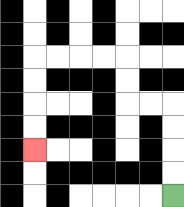{'start': '[7, 8]', 'end': '[1, 6]', 'path_directions': 'U,U,U,U,L,L,U,U,L,L,L,L,D,D,D,D', 'path_coordinates': '[[7, 8], [7, 7], [7, 6], [7, 5], [7, 4], [6, 4], [5, 4], [5, 3], [5, 2], [4, 2], [3, 2], [2, 2], [1, 2], [1, 3], [1, 4], [1, 5], [1, 6]]'}